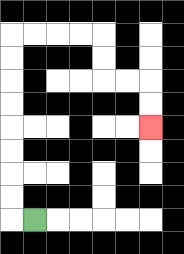{'start': '[1, 9]', 'end': '[6, 5]', 'path_directions': 'L,U,U,U,U,U,U,U,U,R,R,R,R,D,D,R,R,D,D', 'path_coordinates': '[[1, 9], [0, 9], [0, 8], [0, 7], [0, 6], [0, 5], [0, 4], [0, 3], [0, 2], [0, 1], [1, 1], [2, 1], [3, 1], [4, 1], [4, 2], [4, 3], [5, 3], [6, 3], [6, 4], [6, 5]]'}